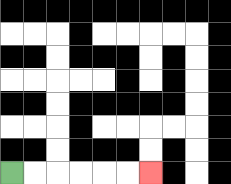{'start': '[0, 7]', 'end': '[6, 7]', 'path_directions': 'R,R,R,R,R,R', 'path_coordinates': '[[0, 7], [1, 7], [2, 7], [3, 7], [4, 7], [5, 7], [6, 7]]'}